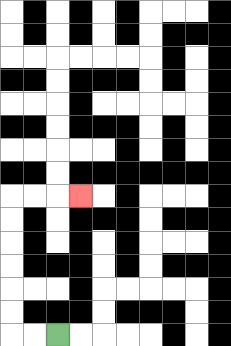{'start': '[2, 14]', 'end': '[3, 8]', 'path_directions': 'L,L,U,U,U,U,U,U,R,R,R', 'path_coordinates': '[[2, 14], [1, 14], [0, 14], [0, 13], [0, 12], [0, 11], [0, 10], [0, 9], [0, 8], [1, 8], [2, 8], [3, 8]]'}